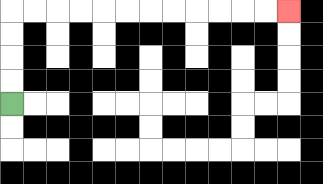{'start': '[0, 4]', 'end': '[12, 0]', 'path_directions': 'U,U,U,U,R,R,R,R,R,R,R,R,R,R,R,R', 'path_coordinates': '[[0, 4], [0, 3], [0, 2], [0, 1], [0, 0], [1, 0], [2, 0], [3, 0], [4, 0], [5, 0], [6, 0], [7, 0], [8, 0], [9, 0], [10, 0], [11, 0], [12, 0]]'}